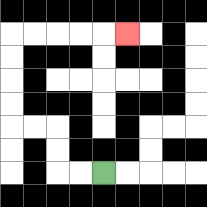{'start': '[4, 7]', 'end': '[5, 1]', 'path_directions': 'L,L,U,U,L,L,U,U,U,U,R,R,R,R,R', 'path_coordinates': '[[4, 7], [3, 7], [2, 7], [2, 6], [2, 5], [1, 5], [0, 5], [0, 4], [0, 3], [0, 2], [0, 1], [1, 1], [2, 1], [3, 1], [4, 1], [5, 1]]'}